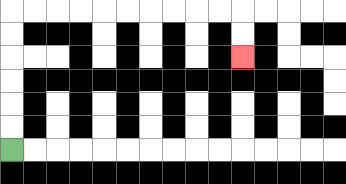{'start': '[0, 6]', 'end': '[10, 2]', 'path_directions': 'U,U,U,U,U,U,R,R,R,R,R,R,R,R,R,R,D,D', 'path_coordinates': '[[0, 6], [0, 5], [0, 4], [0, 3], [0, 2], [0, 1], [0, 0], [1, 0], [2, 0], [3, 0], [4, 0], [5, 0], [6, 0], [7, 0], [8, 0], [9, 0], [10, 0], [10, 1], [10, 2]]'}